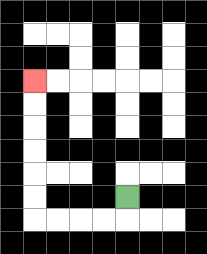{'start': '[5, 8]', 'end': '[1, 3]', 'path_directions': 'D,L,L,L,L,U,U,U,U,U,U', 'path_coordinates': '[[5, 8], [5, 9], [4, 9], [3, 9], [2, 9], [1, 9], [1, 8], [1, 7], [1, 6], [1, 5], [1, 4], [1, 3]]'}